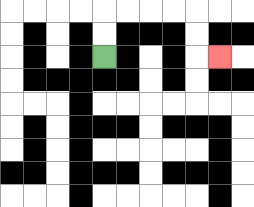{'start': '[4, 2]', 'end': '[9, 2]', 'path_directions': 'U,U,R,R,R,R,D,D,R', 'path_coordinates': '[[4, 2], [4, 1], [4, 0], [5, 0], [6, 0], [7, 0], [8, 0], [8, 1], [8, 2], [9, 2]]'}